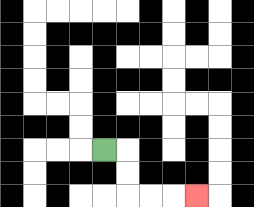{'start': '[4, 6]', 'end': '[8, 8]', 'path_directions': 'R,D,D,R,R,R', 'path_coordinates': '[[4, 6], [5, 6], [5, 7], [5, 8], [6, 8], [7, 8], [8, 8]]'}